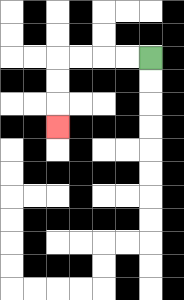{'start': '[6, 2]', 'end': '[2, 5]', 'path_directions': 'L,L,L,L,D,D,D', 'path_coordinates': '[[6, 2], [5, 2], [4, 2], [3, 2], [2, 2], [2, 3], [2, 4], [2, 5]]'}